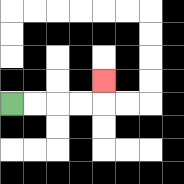{'start': '[0, 4]', 'end': '[4, 3]', 'path_directions': 'R,R,R,R,U', 'path_coordinates': '[[0, 4], [1, 4], [2, 4], [3, 4], [4, 4], [4, 3]]'}